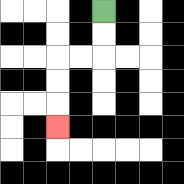{'start': '[4, 0]', 'end': '[2, 5]', 'path_directions': 'D,D,L,L,D,D,D', 'path_coordinates': '[[4, 0], [4, 1], [4, 2], [3, 2], [2, 2], [2, 3], [2, 4], [2, 5]]'}